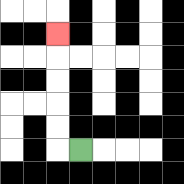{'start': '[3, 6]', 'end': '[2, 1]', 'path_directions': 'L,U,U,U,U,U', 'path_coordinates': '[[3, 6], [2, 6], [2, 5], [2, 4], [2, 3], [2, 2], [2, 1]]'}